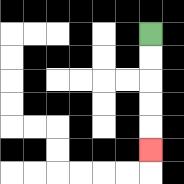{'start': '[6, 1]', 'end': '[6, 6]', 'path_directions': 'D,D,D,D,D', 'path_coordinates': '[[6, 1], [6, 2], [6, 3], [6, 4], [6, 5], [6, 6]]'}